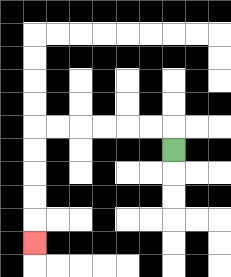{'start': '[7, 6]', 'end': '[1, 10]', 'path_directions': 'U,L,L,L,L,L,L,D,D,D,D,D', 'path_coordinates': '[[7, 6], [7, 5], [6, 5], [5, 5], [4, 5], [3, 5], [2, 5], [1, 5], [1, 6], [1, 7], [1, 8], [1, 9], [1, 10]]'}